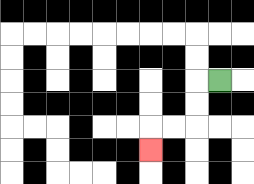{'start': '[9, 3]', 'end': '[6, 6]', 'path_directions': 'L,D,D,L,L,D', 'path_coordinates': '[[9, 3], [8, 3], [8, 4], [8, 5], [7, 5], [6, 5], [6, 6]]'}